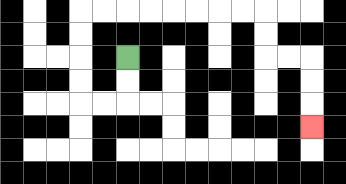{'start': '[5, 2]', 'end': '[13, 5]', 'path_directions': 'D,D,L,L,U,U,U,U,R,R,R,R,R,R,R,R,D,D,R,R,D,D,D', 'path_coordinates': '[[5, 2], [5, 3], [5, 4], [4, 4], [3, 4], [3, 3], [3, 2], [3, 1], [3, 0], [4, 0], [5, 0], [6, 0], [7, 0], [8, 0], [9, 0], [10, 0], [11, 0], [11, 1], [11, 2], [12, 2], [13, 2], [13, 3], [13, 4], [13, 5]]'}